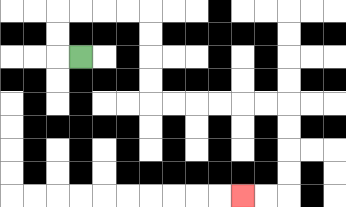{'start': '[3, 2]', 'end': '[10, 8]', 'path_directions': 'L,U,U,R,R,R,R,D,D,D,D,R,R,R,R,R,R,D,D,D,D,L,L', 'path_coordinates': '[[3, 2], [2, 2], [2, 1], [2, 0], [3, 0], [4, 0], [5, 0], [6, 0], [6, 1], [6, 2], [6, 3], [6, 4], [7, 4], [8, 4], [9, 4], [10, 4], [11, 4], [12, 4], [12, 5], [12, 6], [12, 7], [12, 8], [11, 8], [10, 8]]'}